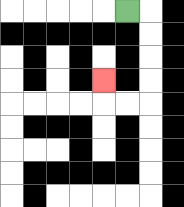{'start': '[5, 0]', 'end': '[4, 3]', 'path_directions': 'R,D,D,D,D,L,L,U', 'path_coordinates': '[[5, 0], [6, 0], [6, 1], [6, 2], [6, 3], [6, 4], [5, 4], [4, 4], [4, 3]]'}